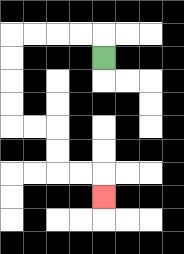{'start': '[4, 2]', 'end': '[4, 8]', 'path_directions': 'U,L,L,L,L,D,D,D,D,R,R,D,D,R,R,D', 'path_coordinates': '[[4, 2], [4, 1], [3, 1], [2, 1], [1, 1], [0, 1], [0, 2], [0, 3], [0, 4], [0, 5], [1, 5], [2, 5], [2, 6], [2, 7], [3, 7], [4, 7], [4, 8]]'}